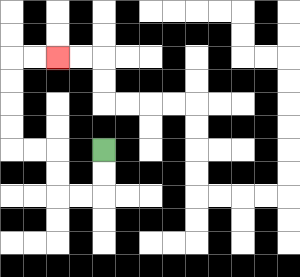{'start': '[4, 6]', 'end': '[2, 2]', 'path_directions': 'D,D,L,L,U,U,L,L,U,U,U,U,R,R', 'path_coordinates': '[[4, 6], [4, 7], [4, 8], [3, 8], [2, 8], [2, 7], [2, 6], [1, 6], [0, 6], [0, 5], [0, 4], [0, 3], [0, 2], [1, 2], [2, 2]]'}